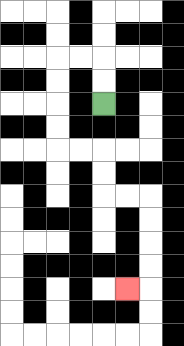{'start': '[4, 4]', 'end': '[5, 12]', 'path_directions': 'U,U,L,L,D,D,D,D,R,R,D,D,R,R,D,D,D,D,L', 'path_coordinates': '[[4, 4], [4, 3], [4, 2], [3, 2], [2, 2], [2, 3], [2, 4], [2, 5], [2, 6], [3, 6], [4, 6], [4, 7], [4, 8], [5, 8], [6, 8], [6, 9], [6, 10], [6, 11], [6, 12], [5, 12]]'}